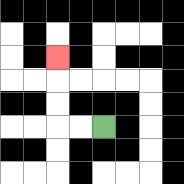{'start': '[4, 5]', 'end': '[2, 2]', 'path_directions': 'L,L,U,U,U', 'path_coordinates': '[[4, 5], [3, 5], [2, 5], [2, 4], [2, 3], [2, 2]]'}